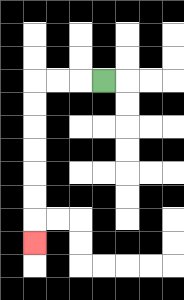{'start': '[4, 3]', 'end': '[1, 10]', 'path_directions': 'L,L,L,D,D,D,D,D,D,D', 'path_coordinates': '[[4, 3], [3, 3], [2, 3], [1, 3], [1, 4], [1, 5], [1, 6], [1, 7], [1, 8], [1, 9], [1, 10]]'}